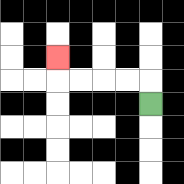{'start': '[6, 4]', 'end': '[2, 2]', 'path_directions': 'U,L,L,L,L,U', 'path_coordinates': '[[6, 4], [6, 3], [5, 3], [4, 3], [3, 3], [2, 3], [2, 2]]'}